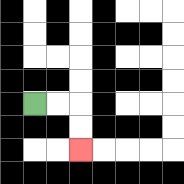{'start': '[1, 4]', 'end': '[3, 6]', 'path_directions': 'R,R,D,D', 'path_coordinates': '[[1, 4], [2, 4], [3, 4], [3, 5], [3, 6]]'}